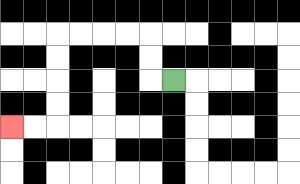{'start': '[7, 3]', 'end': '[0, 5]', 'path_directions': 'L,U,U,L,L,L,L,D,D,D,D,L,L', 'path_coordinates': '[[7, 3], [6, 3], [6, 2], [6, 1], [5, 1], [4, 1], [3, 1], [2, 1], [2, 2], [2, 3], [2, 4], [2, 5], [1, 5], [0, 5]]'}